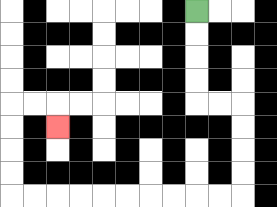{'start': '[8, 0]', 'end': '[2, 5]', 'path_directions': 'D,D,D,D,R,R,D,D,D,D,L,L,L,L,L,L,L,L,L,L,U,U,U,U,R,R,D', 'path_coordinates': '[[8, 0], [8, 1], [8, 2], [8, 3], [8, 4], [9, 4], [10, 4], [10, 5], [10, 6], [10, 7], [10, 8], [9, 8], [8, 8], [7, 8], [6, 8], [5, 8], [4, 8], [3, 8], [2, 8], [1, 8], [0, 8], [0, 7], [0, 6], [0, 5], [0, 4], [1, 4], [2, 4], [2, 5]]'}